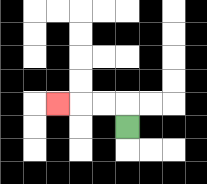{'start': '[5, 5]', 'end': '[2, 4]', 'path_directions': 'U,L,L,L', 'path_coordinates': '[[5, 5], [5, 4], [4, 4], [3, 4], [2, 4]]'}